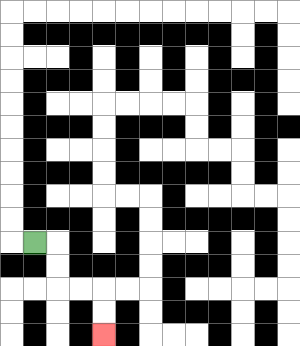{'start': '[1, 10]', 'end': '[4, 14]', 'path_directions': 'R,D,D,R,R,D,D', 'path_coordinates': '[[1, 10], [2, 10], [2, 11], [2, 12], [3, 12], [4, 12], [4, 13], [4, 14]]'}